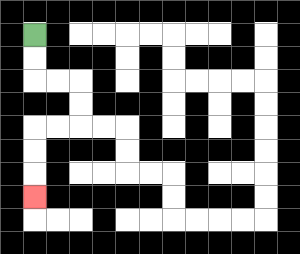{'start': '[1, 1]', 'end': '[1, 8]', 'path_directions': 'D,D,R,R,D,D,L,L,D,D,D', 'path_coordinates': '[[1, 1], [1, 2], [1, 3], [2, 3], [3, 3], [3, 4], [3, 5], [2, 5], [1, 5], [1, 6], [1, 7], [1, 8]]'}